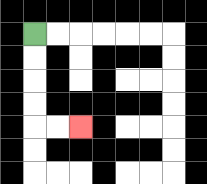{'start': '[1, 1]', 'end': '[3, 5]', 'path_directions': 'D,D,D,D,R,R', 'path_coordinates': '[[1, 1], [1, 2], [1, 3], [1, 4], [1, 5], [2, 5], [3, 5]]'}